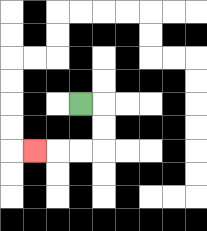{'start': '[3, 4]', 'end': '[1, 6]', 'path_directions': 'R,D,D,L,L,L', 'path_coordinates': '[[3, 4], [4, 4], [4, 5], [4, 6], [3, 6], [2, 6], [1, 6]]'}